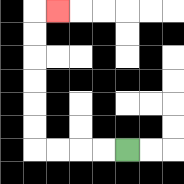{'start': '[5, 6]', 'end': '[2, 0]', 'path_directions': 'L,L,L,L,U,U,U,U,U,U,R', 'path_coordinates': '[[5, 6], [4, 6], [3, 6], [2, 6], [1, 6], [1, 5], [1, 4], [1, 3], [1, 2], [1, 1], [1, 0], [2, 0]]'}